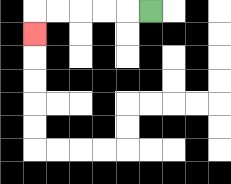{'start': '[6, 0]', 'end': '[1, 1]', 'path_directions': 'L,L,L,L,L,D', 'path_coordinates': '[[6, 0], [5, 0], [4, 0], [3, 0], [2, 0], [1, 0], [1, 1]]'}